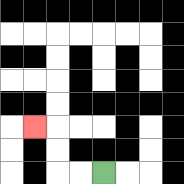{'start': '[4, 7]', 'end': '[1, 5]', 'path_directions': 'L,L,U,U,L', 'path_coordinates': '[[4, 7], [3, 7], [2, 7], [2, 6], [2, 5], [1, 5]]'}